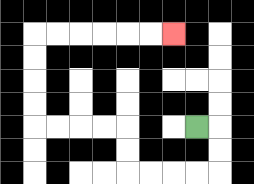{'start': '[8, 5]', 'end': '[7, 1]', 'path_directions': 'R,D,D,L,L,L,L,U,U,L,L,L,L,U,U,U,U,R,R,R,R,R,R', 'path_coordinates': '[[8, 5], [9, 5], [9, 6], [9, 7], [8, 7], [7, 7], [6, 7], [5, 7], [5, 6], [5, 5], [4, 5], [3, 5], [2, 5], [1, 5], [1, 4], [1, 3], [1, 2], [1, 1], [2, 1], [3, 1], [4, 1], [5, 1], [6, 1], [7, 1]]'}